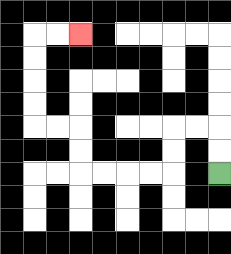{'start': '[9, 7]', 'end': '[3, 1]', 'path_directions': 'U,U,L,L,D,D,L,L,L,L,U,U,L,L,U,U,U,U,R,R', 'path_coordinates': '[[9, 7], [9, 6], [9, 5], [8, 5], [7, 5], [7, 6], [7, 7], [6, 7], [5, 7], [4, 7], [3, 7], [3, 6], [3, 5], [2, 5], [1, 5], [1, 4], [1, 3], [1, 2], [1, 1], [2, 1], [3, 1]]'}